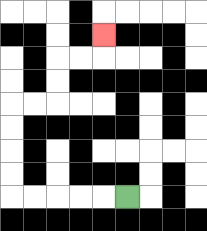{'start': '[5, 8]', 'end': '[4, 1]', 'path_directions': 'L,L,L,L,L,U,U,U,U,R,R,U,U,R,R,U', 'path_coordinates': '[[5, 8], [4, 8], [3, 8], [2, 8], [1, 8], [0, 8], [0, 7], [0, 6], [0, 5], [0, 4], [1, 4], [2, 4], [2, 3], [2, 2], [3, 2], [4, 2], [4, 1]]'}